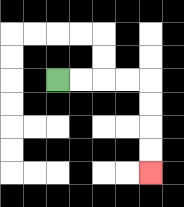{'start': '[2, 3]', 'end': '[6, 7]', 'path_directions': 'R,R,R,R,D,D,D,D', 'path_coordinates': '[[2, 3], [3, 3], [4, 3], [5, 3], [6, 3], [6, 4], [6, 5], [6, 6], [6, 7]]'}